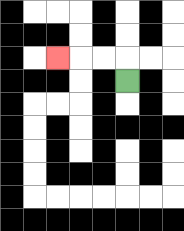{'start': '[5, 3]', 'end': '[2, 2]', 'path_directions': 'U,L,L,L', 'path_coordinates': '[[5, 3], [5, 2], [4, 2], [3, 2], [2, 2]]'}